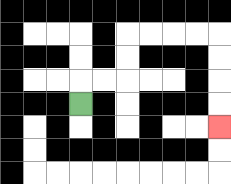{'start': '[3, 4]', 'end': '[9, 5]', 'path_directions': 'U,R,R,U,U,R,R,R,R,D,D,D,D', 'path_coordinates': '[[3, 4], [3, 3], [4, 3], [5, 3], [5, 2], [5, 1], [6, 1], [7, 1], [8, 1], [9, 1], [9, 2], [9, 3], [9, 4], [9, 5]]'}